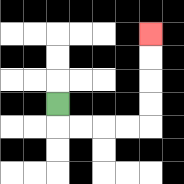{'start': '[2, 4]', 'end': '[6, 1]', 'path_directions': 'D,R,R,R,R,U,U,U,U', 'path_coordinates': '[[2, 4], [2, 5], [3, 5], [4, 5], [5, 5], [6, 5], [6, 4], [6, 3], [6, 2], [6, 1]]'}